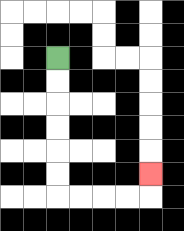{'start': '[2, 2]', 'end': '[6, 7]', 'path_directions': 'D,D,D,D,D,D,R,R,R,R,U', 'path_coordinates': '[[2, 2], [2, 3], [2, 4], [2, 5], [2, 6], [2, 7], [2, 8], [3, 8], [4, 8], [5, 8], [6, 8], [6, 7]]'}